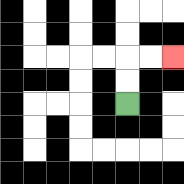{'start': '[5, 4]', 'end': '[7, 2]', 'path_directions': 'U,U,R,R', 'path_coordinates': '[[5, 4], [5, 3], [5, 2], [6, 2], [7, 2]]'}